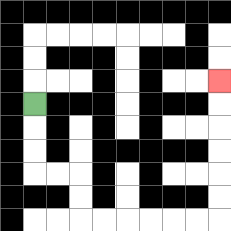{'start': '[1, 4]', 'end': '[9, 3]', 'path_directions': 'D,D,D,R,R,D,D,R,R,R,R,R,R,U,U,U,U,U,U', 'path_coordinates': '[[1, 4], [1, 5], [1, 6], [1, 7], [2, 7], [3, 7], [3, 8], [3, 9], [4, 9], [5, 9], [6, 9], [7, 9], [8, 9], [9, 9], [9, 8], [9, 7], [9, 6], [9, 5], [9, 4], [9, 3]]'}